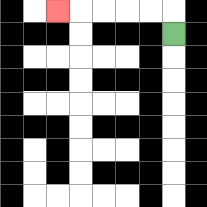{'start': '[7, 1]', 'end': '[2, 0]', 'path_directions': 'U,L,L,L,L,L', 'path_coordinates': '[[7, 1], [7, 0], [6, 0], [5, 0], [4, 0], [3, 0], [2, 0]]'}